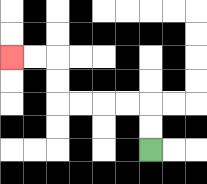{'start': '[6, 6]', 'end': '[0, 2]', 'path_directions': 'U,U,L,L,L,L,U,U,L,L', 'path_coordinates': '[[6, 6], [6, 5], [6, 4], [5, 4], [4, 4], [3, 4], [2, 4], [2, 3], [2, 2], [1, 2], [0, 2]]'}